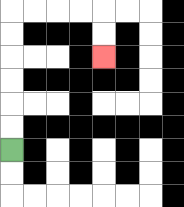{'start': '[0, 6]', 'end': '[4, 2]', 'path_directions': 'U,U,U,U,U,U,R,R,R,R,D,D', 'path_coordinates': '[[0, 6], [0, 5], [0, 4], [0, 3], [0, 2], [0, 1], [0, 0], [1, 0], [2, 0], [3, 0], [4, 0], [4, 1], [4, 2]]'}